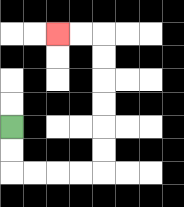{'start': '[0, 5]', 'end': '[2, 1]', 'path_directions': 'D,D,R,R,R,R,U,U,U,U,U,U,L,L', 'path_coordinates': '[[0, 5], [0, 6], [0, 7], [1, 7], [2, 7], [3, 7], [4, 7], [4, 6], [4, 5], [4, 4], [4, 3], [4, 2], [4, 1], [3, 1], [2, 1]]'}